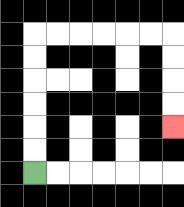{'start': '[1, 7]', 'end': '[7, 5]', 'path_directions': 'U,U,U,U,U,U,R,R,R,R,R,R,D,D,D,D', 'path_coordinates': '[[1, 7], [1, 6], [1, 5], [1, 4], [1, 3], [1, 2], [1, 1], [2, 1], [3, 1], [4, 1], [5, 1], [6, 1], [7, 1], [7, 2], [7, 3], [7, 4], [7, 5]]'}